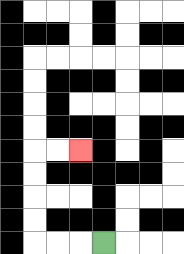{'start': '[4, 10]', 'end': '[3, 6]', 'path_directions': 'L,L,L,U,U,U,U,R,R', 'path_coordinates': '[[4, 10], [3, 10], [2, 10], [1, 10], [1, 9], [1, 8], [1, 7], [1, 6], [2, 6], [3, 6]]'}